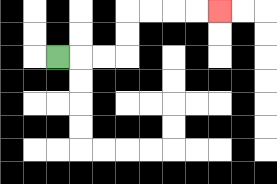{'start': '[2, 2]', 'end': '[9, 0]', 'path_directions': 'R,R,R,U,U,R,R,R,R', 'path_coordinates': '[[2, 2], [3, 2], [4, 2], [5, 2], [5, 1], [5, 0], [6, 0], [7, 0], [8, 0], [9, 0]]'}